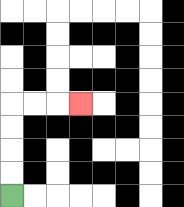{'start': '[0, 8]', 'end': '[3, 4]', 'path_directions': 'U,U,U,U,R,R,R', 'path_coordinates': '[[0, 8], [0, 7], [0, 6], [0, 5], [0, 4], [1, 4], [2, 4], [3, 4]]'}